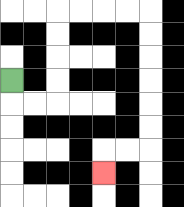{'start': '[0, 3]', 'end': '[4, 7]', 'path_directions': 'D,R,R,U,U,U,U,R,R,R,R,D,D,D,D,D,D,L,L,D', 'path_coordinates': '[[0, 3], [0, 4], [1, 4], [2, 4], [2, 3], [2, 2], [2, 1], [2, 0], [3, 0], [4, 0], [5, 0], [6, 0], [6, 1], [6, 2], [6, 3], [6, 4], [6, 5], [6, 6], [5, 6], [4, 6], [4, 7]]'}